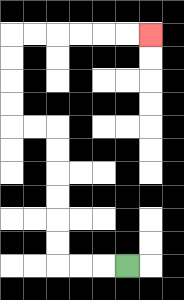{'start': '[5, 11]', 'end': '[6, 1]', 'path_directions': 'L,L,L,U,U,U,U,U,U,L,L,U,U,U,U,R,R,R,R,R,R', 'path_coordinates': '[[5, 11], [4, 11], [3, 11], [2, 11], [2, 10], [2, 9], [2, 8], [2, 7], [2, 6], [2, 5], [1, 5], [0, 5], [0, 4], [0, 3], [0, 2], [0, 1], [1, 1], [2, 1], [3, 1], [4, 1], [5, 1], [6, 1]]'}